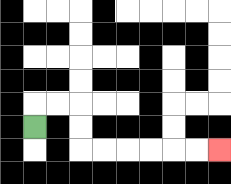{'start': '[1, 5]', 'end': '[9, 6]', 'path_directions': 'U,R,R,D,D,R,R,R,R,R,R', 'path_coordinates': '[[1, 5], [1, 4], [2, 4], [3, 4], [3, 5], [3, 6], [4, 6], [5, 6], [6, 6], [7, 6], [8, 6], [9, 6]]'}